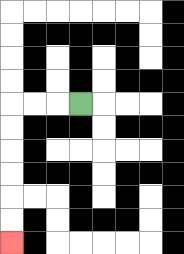{'start': '[3, 4]', 'end': '[0, 10]', 'path_directions': 'L,L,L,D,D,D,D,D,D', 'path_coordinates': '[[3, 4], [2, 4], [1, 4], [0, 4], [0, 5], [0, 6], [0, 7], [0, 8], [0, 9], [0, 10]]'}